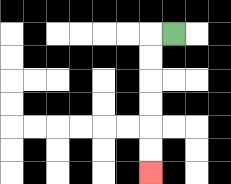{'start': '[7, 1]', 'end': '[6, 7]', 'path_directions': 'L,D,D,D,D,D,D', 'path_coordinates': '[[7, 1], [6, 1], [6, 2], [6, 3], [6, 4], [6, 5], [6, 6], [6, 7]]'}